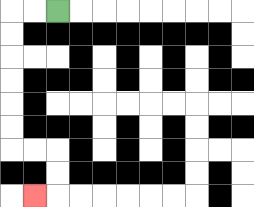{'start': '[2, 0]', 'end': '[1, 8]', 'path_directions': 'L,L,D,D,D,D,D,D,R,R,D,D,L', 'path_coordinates': '[[2, 0], [1, 0], [0, 0], [0, 1], [0, 2], [0, 3], [0, 4], [0, 5], [0, 6], [1, 6], [2, 6], [2, 7], [2, 8], [1, 8]]'}